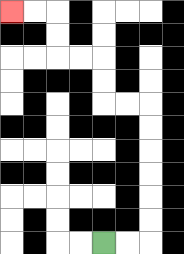{'start': '[4, 10]', 'end': '[0, 0]', 'path_directions': 'R,R,U,U,U,U,U,U,L,L,U,U,L,L,U,U,L,L', 'path_coordinates': '[[4, 10], [5, 10], [6, 10], [6, 9], [6, 8], [6, 7], [6, 6], [6, 5], [6, 4], [5, 4], [4, 4], [4, 3], [4, 2], [3, 2], [2, 2], [2, 1], [2, 0], [1, 0], [0, 0]]'}